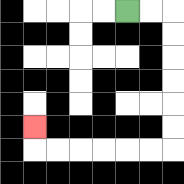{'start': '[5, 0]', 'end': '[1, 5]', 'path_directions': 'R,R,D,D,D,D,D,D,L,L,L,L,L,L,U', 'path_coordinates': '[[5, 0], [6, 0], [7, 0], [7, 1], [7, 2], [7, 3], [7, 4], [7, 5], [7, 6], [6, 6], [5, 6], [4, 6], [3, 6], [2, 6], [1, 6], [1, 5]]'}